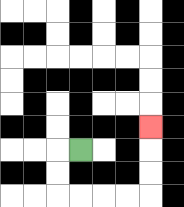{'start': '[3, 6]', 'end': '[6, 5]', 'path_directions': 'L,D,D,R,R,R,R,U,U,U', 'path_coordinates': '[[3, 6], [2, 6], [2, 7], [2, 8], [3, 8], [4, 8], [5, 8], [6, 8], [6, 7], [6, 6], [6, 5]]'}